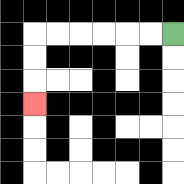{'start': '[7, 1]', 'end': '[1, 4]', 'path_directions': 'L,L,L,L,L,L,D,D,D', 'path_coordinates': '[[7, 1], [6, 1], [5, 1], [4, 1], [3, 1], [2, 1], [1, 1], [1, 2], [1, 3], [1, 4]]'}